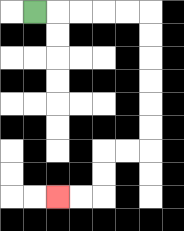{'start': '[1, 0]', 'end': '[2, 8]', 'path_directions': 'R,R,R,R,R,D,D,D,D,D,D,L,L,D,D,L,L', 'path_coordinates': '[[1, 0], [2, 0], [3, 0], [4, 0], [5, 0], [6, 0], [6, 1], [6, 2], [6, 3], [6, 4], [6, 5], [6, 6], [5, 6], [4, 6], [4, 7], [4, 8], [3, 8], [2, 8]]'}